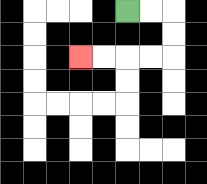{'start': '[5, 0]', 'end': '[3, 2]', 'path_directions': 'R,R,D,D,L,L,L,L', 'path_coordinates': '[[5, 0], [6, 0], [7, 0], [7, 1], [7, 2], [6, 2], [5, 2], [4, 2], [3, 2]]'}